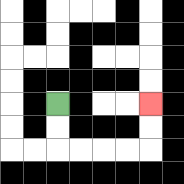{'start': '[2, 4]', 'end': '[6, 4]', 'path_directions': 'D,D,R,R,R,R,U,U', 'path_coordinates': '[[2, 4], [2, 5], [2, 6], [3, 6], [4, 6], [5, 6], [6, 6], [6, 5], [6, 4]]'}